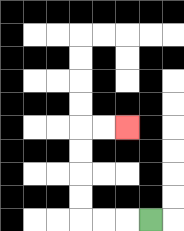{'start': '[6, 9]', 'end': '[5, 5]', 'path_directions': 'L,L,L,U,U,U,U,R,R', 'path_coordinates': '[[6, 9], [5, 9], [4, 9], [3, 9], [3, 8], [3, 7], [3, 6], [3, 5], [4, 5], [5, 5]]'}